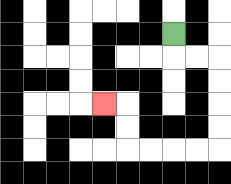{'start': '[7, 1]', 'end': '[4, 4]', 'path_directions': 'D,R,R,D,D,D,D,L,L,L,L,U,U,L', 'path_coordinates': '[[7, 1], [7, 2], [8, 2], [9, 2], [9, 3], [9, 4], [9, 5], [9, 6], [8, 6], [7, 6], [6, 6], [5, 6], [5, 5], [5, 4], [4, 4]]'}